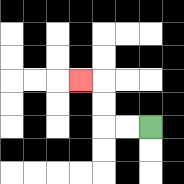{'start': '[6, 5]', 'end': '[3, 3]', 'path_directions': 'L,L,U,U,L', 'path_coordinates': '[[6, 5], [5, 5], [4, 5], [4, 4], [4, 3], [3, 3]]'}